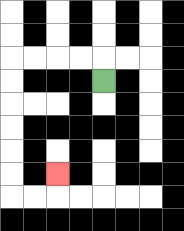{'start': '[4, 3]', 'end': '[2, 7]', 'path_directions': 'U,L,L,L,L,D,D,D,D,D,D,R,R,U', 'path_coordinates': '[[4, 3], [4, 2], [3, 2], [2, 2], [1, 2], [0, 2], [0, 3], [0, 4], [0, 5], [0, 6], [0, 7], [0, 8], [1, 8], [2, 8], [2, 7]]'}